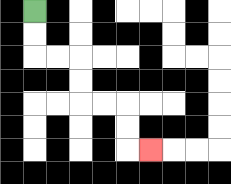{'start': '[1, 0]', 'end': '[6, 6]', 'path_directions': 'D,D,R,R,D,D,R,R,D,D,R', 'path_coordinates': '[[1, 0], [1, 1], [1, 2], [2, 2], [3, 2], [3, 3], [3, 4], [4, 4], [5, 4], [5, 5], [5, 6], [6, 6]]'}